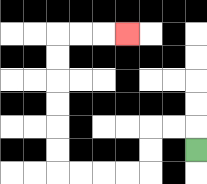{'start': '[8, 6]', 'end': '[5, 1]', 'path_directions': 'U,L,L,D,D,L,L,L,L,U,U,U,U,U,U,R,R,R', 'path_coordinates': '[[8, 6], [8, 5], [7, 5], [6, 5], [6, 6], [6, 7], [5, 7], [4, 7], [3, 7], [2, 7], [2, 6], [2, 5], [2, 4], [2, 3], [2, 2], [2, 1], [3, 1], [4, 1], [5, 1]]'}